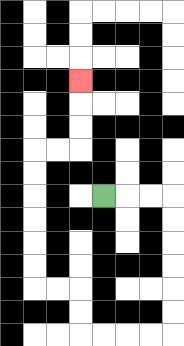{'start': '[4, 8]', 'end': '[3, 3]', 'path_directions': 'R,R,R,D,D,D,D,D,D,L,L,L,L,U,U,L,L,U,U,U,U,U,U,R,R,U,U,U', 'path_coordinates': '[[4, 8], [5, 8], [6, 8], [7, 8], [7, 9], [7, 10], [7, 11], [7, 12], [7, 13], [7, 14], [6, 14], [5, 14], [4, 14], [3, 14], [3, 13], [3, 12], [2, 12], [1, 12], [1, 11], [1, 10], [1, 9], [1, 8], [1, 7], [1, 6], [2, 6], [3, 6], [3, 5], [3, 4], [3, 3]]'}